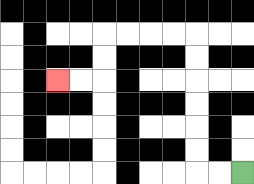{'start': '[10, 7]', 'end': '[2, 3]', 'path_directions': 'L,L,U,U,U,U,U,U,L,L,L,L,D,D,L,L', 'path_coordinates': '[[10, 7], [9, 7], [8, 7], [8, 6], [8, 5], [8, 4], [8, 3], [8, 2], [8, 1], [7, 1], [6, 1], [5, 1], [4, 1], [4, 2], [4, 3], [3, 3], [2, 3]]'}